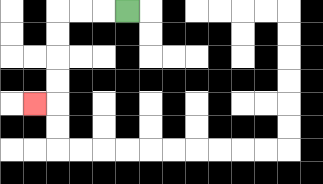{'start': '[5, 0]', 'end': '[1, 4]', 'path_directions': 'L,L,L,D,D,D,D,L', 'path_coordinates': '[[5, 0], [4, 0], [3, 0], [2, 0], [2, 1], [2, 2], [2, 3], [2, 4], [1, 4]]'}